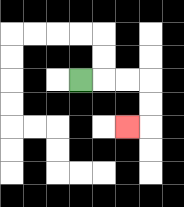{'start': '[3, 3]', 'end': '[5, 5]', 'path_directions': 'R,R,R,D,D,L', 'path_coordinates': '[[3, 3], [4, 3], [5, 3], [6, 3], [6, 4], [6, 5], [5, 5]]'}